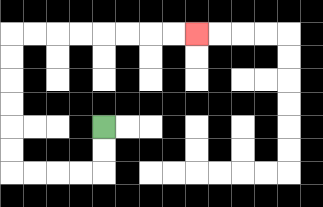{'start': '[4, 5]', 'end': '[8, 1]', 'path_directions': 'D,D,L,L,L,L,U,U,U,U,U,U,R,R,R,R,R,R,R,R', 'path_coordinates': '[[4, 5], [4, 6], [4, 7], [3, 7], [2, 7], [1, 7], [0, 7], [0, 6], [0, 5], [0, 4], [0, 3], [0, 2], [0, 1], [1, 1], [2, 1], [3, 1], [4, 1], [5, 1], [6, 1], [7, 1], [8, 1]]'}